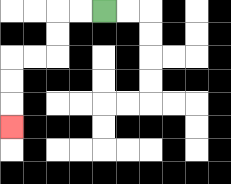{'start': '[4, 0]', 'end': '[0, 5]', 'path_directions': 'L,L,D,D,L,L,D,D,D', 'path_coordinates': '[[4, 0], [3, 0], [2, 0], [2, 1], [2, 2], [1, 2], [0, 2], [0, 3], [0, 4], [0, 5]]'}